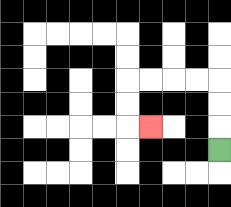{'start': '[9, 6]', 'end': '[6, 5]', 'path_directions': 'U,U,U,L,L,L,L,D,D,R', 'path_coordinates': '[[9, 6], [9, 5], [9, 4], [9, 3], [8, 3], [7, 3], [6, 3], [5, 3], [5, 4], [5, 5], [6, 5]]'}